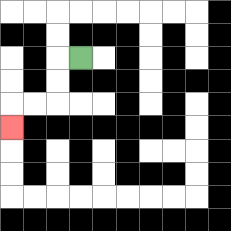{'start': '[3, 2]', 'end': '[0, 5]', 'path_directions': 'L,D,D,L,L,D', 'path_coordinates': '[[3, 2], [2, 2], [2, 3], [2, 4], [1, 4], [0, 4], [0, 5]]'}